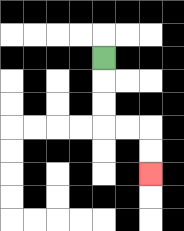{'start': '[4, 2]', 'end': '[6, 7]', 'path_directions': 'D,D,D,R,R,D,D', 'path_coordinates': '[[4, 2], [4, 3], [4, 4], [4, 5], [5, 5], [6, 5], [6, 6], [6, 7]]'}